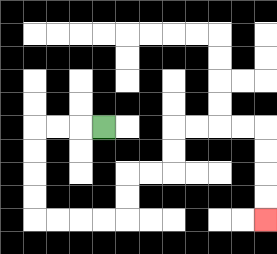{'start': '[4, 5]', 'end': '[11, 9]', 'path_directions': 'L,L,L,D,D,D,D,R,R,R,R,U,U,R,R,U,U,R,R,R,R,D,D,D,D', 'path_coordinates': '[[4, 5], [3, 5], [2, 5], [1, 5], [1, 6], [1, 7], [1, 8], [1, 9], [2, 9], [3, 9], [4, 9], [5, 9], [5, 8], [5, 7], [6, 7], [7, 7], [7, 6], [7, 5], [8, 5], [9, 5], [10, 5], [11, 5], [11, 6], [11, 7], [11, 8], [11, 9]]'}